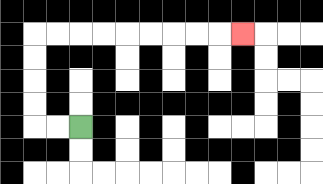{'start': '[3, 5]', 'end': '[10, 1]', 'path_directions': 'L,L,U,U,U,U,R,R,R,R,R,R,R,R,R', 'path_coordinates': '[[3, 5], [2, 5], [1, 5], [1, 4], [1, 3], [1, 2], [1, 1], [2, 1], [3, 1], [4, 1], [5, 1], [6, 1], [7, 1], [8, 1], [9, 1], [10, 1]]'}